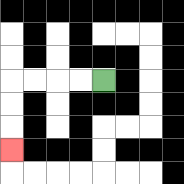{'start': '[4, 3]', 'end': '[0, 6]', 'path_directions': 'L,L,L,L,D,D,D', 'path_coordinates': '[[4, 3], [3, 3], [2, 3], [1, 3], [0, 3], [0, 4], [0, 5], [0, 6]]'}